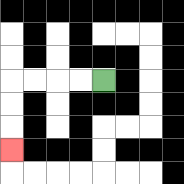{'start': '[4, 3]', 'end': '[0, 6]', 'path_directions': 'L,L,L,L,D,D,D', 'path_coordinates': '[[4, 3], [3, 3], [2, 3], [1, 3], [0, 3], [0, 4], [0, 5], [0, 6]]'}